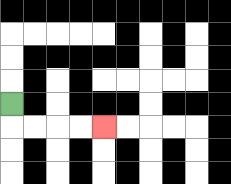{'start': '[0, 4]', 'end': '[4, 5]', 'path_directions': 'D,R,R,R,R', 'path_coordinates': '[[0, 4], [0, 5], [1, 5], [2, 5], [3, 5], [4, 5]]'}